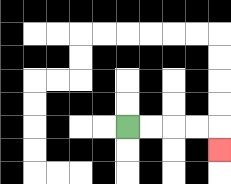{'start': '[5, 5]', 'end': '[9, 6]', 'path_directions': 'R,R,R,R,D', 'path_coordinates': '[[5, 5], [6, 5], [7, 5], [8, 5], [9, 5], [9, 6]]'}